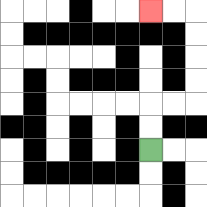{'start': '[6, 6]', 'end': '[6, 0]', 'path_directions': 'U,U,R,R,U,U,U,U,L,L', 'path_coordinates': '[[6, 6], [6, 5], [6, 4], [7, 4], [8, 4], [8, 3], [8, 2], [8, 1], [8, 0], [7, 0], [6, 0]]'}